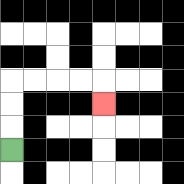{'start': '[0, 6]', 'end': '[4, 4]', 'path_directions': 'U,U,U,R,R,R,R,D', 'path_coordinates': '[[0, 6], [0, 5], [0, 4], [0, 3], [1, 3], [2, 3], [3, 3], [4, 3], [4, 4]]'}